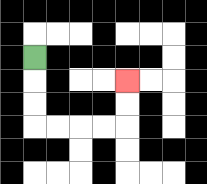{'start': '[1, 2]', 'end': '[5, 3]', 'path_directions': 'D,D,D,R,R,R,R,U,U', 'path_coordinates': '[[1, 2], [1, 3], [1, 4], [1, 5], [2, 5], [3, 5], [4, 5], [5, 5], [5, 4], [5, 3]]'}